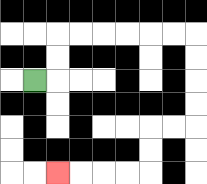{'start': '[1, 3]', 'end': '[2, 7]', 'path_directions': 'R,U,U,R,R,R,R,R,R,D,D,D,D,L,L,D,D,L,L,L,L', 'path_coordinates': '[[1, 3], [2, 3], [2, 2], [2, 1], [3, 1], [4, 1], [5, 1], [6, 1], [7, 1], [8, 1], [8, 2], [8, 3], [8, 4], [8, 5], [7, 5], [6, 5], [6, 6], [6, 7], [5, 7], [4, 7], [3, 7], [2, 7]]'}